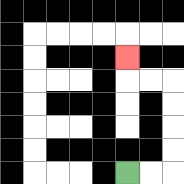{'start': '[5, 7]', 'end': '[5, 2]', 'path_directions': 'R,R,U,U,U,U,L,L,U', 'path_coordinates': '[[5, 7], [6, 7], [7, 7], [7, 6], [7, 5], [7, 4], [7, 3], [6, 3], [5, 3], [5, 2]]'}